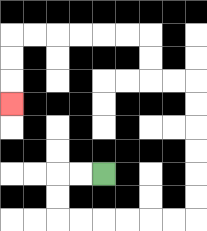{'start': '[4, 7]', 'end': '[0, 4]', 'path_directions': 'L,L,D,D,R,R,R,R,R,R,U,U,U,U,U,U,L,L,U,U,L,L,L,L,L,L,D,D,D', 'path_coordinates': '[[4, 7], [3, 7], [2, 7], [2, 8], [2, 9], [3, 9], [4, 9], [5, 9], [6, 9], [7, 9], [8, 9], [8, 8], [8, 7], [8, 6], [8, 5], [8, 4], [8, 3], [7, 3], [6, 3], [6, 2], [6, 1], [5, 1], [4, 1], [3, 1], [2, 1], [1, 1], [0, 1], [0, 2], [0, 3], [0, 4]]'}